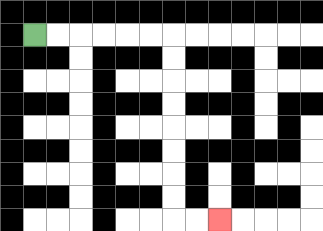{'start': '[1, 1]', 'end': '[9, 9]', 'path_directions': 'R,R,R,R,R,R,D,D,D,D,D,D,D,D,R,R', 'path_coordinates': '[[1, 1], [2, 1], [3, 1], [4, 1], [5, 1], [6, 1], [7, 1], [7, 2], [7, 3], [7, 4], [7, 5], [7, 6], [7, 7], [7, 8], [7, 9], [8, 9], [9, 9]]'}